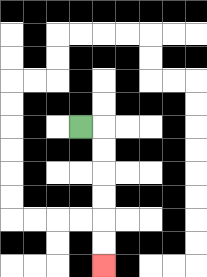{'start': '[3, 5]', 'end': '[4, 11]', 'path_directions': 'R,D,D,D,D,D,D', 'path_coordinates': '[[3, 5], [4, 5], [4, 6], [4, 7], [4, 8], [4, 9], [4, 10], [4, 11]]'}